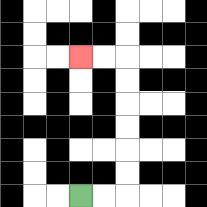{'start': '[3, 8]', 'end': '[3, 2]', 'path_directions': 'R,R,U,U,U,U,U,U,L,L', 'path_coordinates': '[[3, 8], [4, 8], [5, 8], [5, 7], [5, 6], [5, 5], [5, 4], [5, 3], [5, 2], [4, 2], [3, 2]]'}